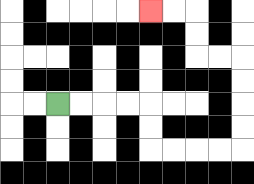{'start': '[2, 4]', 'end': '[6, 0]', 'path_directions': 'R,R,R,R,D,D,R,R,R,R,U,U,U,U,L,L,U,U,L,L', 'path_coordinates': '[[2, 4], [3, 4], [4, 4], [5, 4], [6, 4], [6, 5], [6, 6], [7, 6], [8, 6], [9, 6], [10, 6], [10, 5], [10, 4], [10, 3], [10, 2], [9, 2], [8, 2], [8, 1], [8, 0], [7, 0], [6, 0]]'}